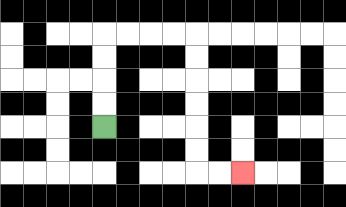{'start': '[4, 5]', 'end': '[10, 7]', 'path_directions': 'U,U,U,U,R,R,R,R,D,D,D,D,D,D,R,R', 'path_coordinates': '[[4, 5], [4, 4], [4, 3], [4, 2], [4, 1], [5, 1], [6, 1], [7, 1], [8, 1], [8, 2], [8, 3], [8, 4], [8, 5], [8, 6], [8, 7], [9, 7], [10, 7]]'}